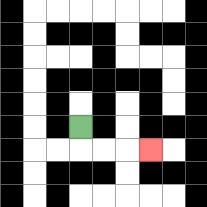{'start': '[3, 5]', 'end': '[6, 6]', 'path_directions': 'D,R,R,R', 'path_coordinates': '[[3, 5], [3, 6], [4, 6], [5, 6], [6, 6]]'}